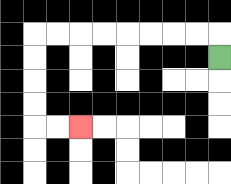{'start': '[9, 2]', 'end': '[3, 5]', 'path_directions': 'U,L,L,L,L,L,L,L,L,D,D,D,D,R,R', 'path_coordinates': '[[9, 2], [9, 1], [8, 1], [7, 1], [6, 1], [5, 1], [4, 1], [3, 1], [2, 1], [1, 1], [1, 2], [1, 3], [1, 4], [1, 5], [2, 5], [3, 5]]'}